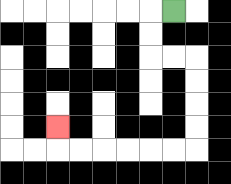{'start': '[7, 0]', 'end': '[2, 5]', 'path_directions': 'L,D,D,R,R,D,D,D,D,L,L,L,L,L,L,U', 'path_coordinates': '[[7, 0], [6, 0], [6, 1], [6, 2], [7, 2], [8, 2], [8, 3], [8, 4], [8, 5], [8, 6], [7, 6], [6, 6], [5, 6], [4, 6], [3, 6], [2, 6], [2, 5]]'}